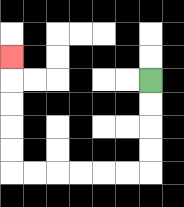{'start': '[6, 3]', 'end': '[0, 2]', 'path_directions': 'D,D,D,D,L,L,L,L,L,L,U,U,U,U,U', 'path_coordinates': '[[6, 3], [6, 4], [6, 5], [6, 6], [6, 7], [5, 7], [4, 7], [3, 7], [2, 7], [1, 7], [0, 7], [0, 6], [0, 5], [0, 4], [0, 3], [0, 2]]'}